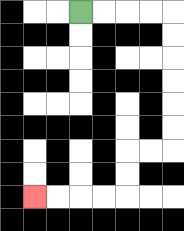{'start': '[3, 0]', 'end': '[1, 8]', 'path_directions': 'R,R,R,R,D,D,D,D,D,D,L,L,D,D,L,L,L,L', 'path_coordinates': '[[3, 0], [4, 0], [5, 0], [6, 0], [7, 0], [7, 1], [7, 2], [7, 3], [7, 4], [7, 5], [7, 6], [6, 6], [5, 6], [5, 7], [5, 8], [4, 8], [3, 8], [2, 8], [1, 8]]'}